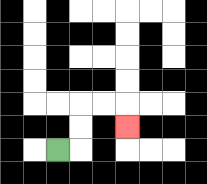{'start': '[2, 6]', 'end': '[5, 5]', 'path_directions': 'R,U,U,R,R,D', 'path_coordinates': '[[2, 6], [3, 6], [3, 5], [3, 4], [4, 4], [5, 4], [5, 5]]'}